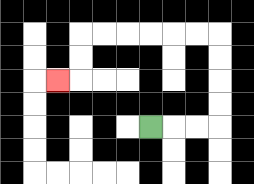{'start': '[6, 5]', 'end': '[2, 3]', 'path_directions': 'R,R,R,U,U,U,U,L,L,L,L,L,L,D,D,L', 'path_coordinates': '[[6, 5], [7, 5], [8, 5], [9, 5], [9, 4], [9, 3], [9, 2], [9, 1], [8, 1], [7, 1], [6, 1], [5, 1], [4, 1], [3, 1], [3, 2], [3, 3], [2, 3]]'}